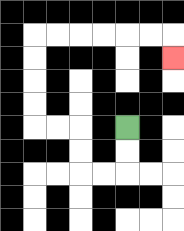{'start': '[5, 5]', 'end': '[7, 2]', 'path_directions': 'D,D,L,L,U,U,L,L,U,U,U,U,R,R,R,R,R,R,D', 'path_coordinates': '[[5, 5], [5, 6], [5, 7], [4, 7], [3, 7], [3, 6], [3, 5], [2, 5], [1, 5], [1, 4], [1, 3], [1, 2], [1, 1], [2, 1], [3, 1], [4, 1], [5, 1], [6, 1], [7, 1], [7, 2]]'}